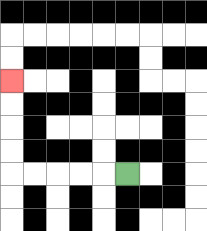{'start': '[5, 7]', 'end': '[0, 3]', 'path_directions': 'L,L,L,L,L,U,U,U,U', 'path_coordinates': '[[5, 7], [4, 7], [3, 7], [2, 7], [1, 7], [0, 7], [0, 6], [0, 5], [0, 4], [0, 3]]'}